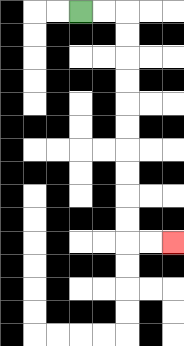{'start': '[3, 0]', 'end': '[7, 10]', 'path_directions': 'R,R,D,D,D,D,D,D,D,D,D,D,R,R', 'path_coordinates': '[[3, 0], [4, 0], [5, 0], [5, 1], [5, 2], [5, 3], [5, 4], [5, 5], [5, 6], [5, 7], [5, 8], [5, 9], [5, 10], [6, 10], [7, 10]]'}